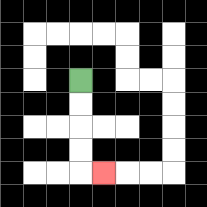{'start': '[3, 3]', 'end': '[4, 7]', 'path_directions': 'D,D,D,D,R', 'path_coordinates': '[[3, 3], [3, 4], [3, 5], [3, 6], [3, 7], [4, 7]]'}